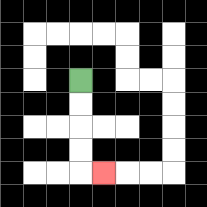{'start': '[3, 3]', 'end': '[4, 7]', 'path_directions': 'D,D,D,D,R', 'path_coordinates': '[[3, 3], [3, 4], [3, 5], [3, 6], [3, 7], [4, 7]]'}